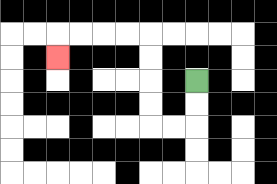{'start': '[8, 3]', 'end': '[2, 2]', 'path_directions': 'D,D,L,L,U,U,U,U,L,L,L,L,D', 'path_coordinates': '[[8, 3], [8, 4], [8, 5], [7, 5], [6, 5], [6, 4], [6, 3], [6, 2], [6, 1], [5, 1], [4, 1], [3, 1], [2, 1], [2, 2]]'}